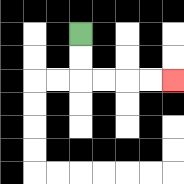{'start': '[3, 1]', 'end': '[7, 3]', 'path_directions': 'D,D,R,R,R,R', 'path_coordinates': '[[3, 1], [3, 2], [3, 3], [4, 3], [5, 3], [6, 3], [7, 3]]'}